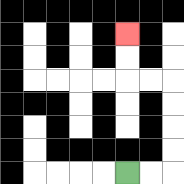{'start': '[5, 7]', 'end': '[5, 1]', 'path_directions': 'R,R,U,U,U,U,L,L,U,U', 'path_coordinates': '[[5, 7], [6, 7], [7, 7], [7, 6], [7, 5], [7, 4], [7, 3], [6, 3], [5, 3], [5, 2], [5, 1]]'}